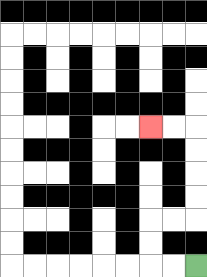{'start': '[8, 11]', 'end': '[6, 5]', 'path_directions': 'L,L,U,U,R,R,U,U,U,U,L,L', 'path_coordinates': '[[8, 11], [7, 11], [6, 11], [6, 10], [6, 9], [7, 9], [8, 9], [8, 8], [8, 7], [8, 6], [8, 5], [7, 5], [6, 5]]'}